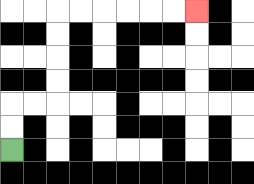{'start': '[0, 6]', 'end': '[8, 0]', 'path_directions': 'U,U,R,R,U,U,U,U,R,R,R,R,R,R', 'path_coordinates': '[[0, 6], [0, 5], [0, 4], [1, 4], [2, 4], [2, 3], [2, 2], [2, 1], [2, 0], [3, 0], [4, 0], [5, 0], [6, 0], [7, 0], [8, 0]]'}